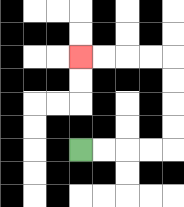{'start': '[3, 6]', 'end': '[3, 2]', 'path_directions': 'R,R,R,R,U,U,U,U,L,L,L,L', 'path_coordinates': '[[3, 6], [4, 6], [5, 6], [6, 6], [7, 6], [7, 5], [7, 4], [7, 3], [7, 2], [6, 2], [5, 2], [4, 2], [3, 2]]'}